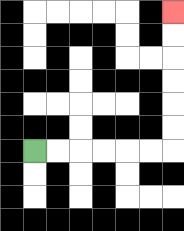{'start': '[1, 6]', 'end': '[7, 0]', 'path_directions': 'R,R,R,R,R,R,U,U,U,U,U,U', 'path_coordinates': '[[1, 6], [2, 6], [3, 6], [4, 6], [5, 6], [6, 6], [7, 6], [7, 5], [7, 4], [7, 3], [7, 2], [7, 1], [7, 0]]'}